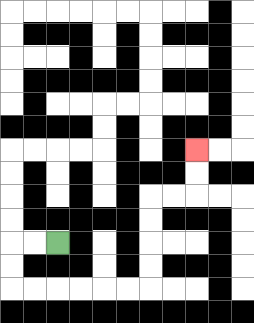{'start': '[2, 10]', 'end': '[8, 6]', 'path_directions': 'L,L,D,D,R,R,R,R,R,R,U,U,U,U,R,R,U,U', 'path_coordinates': '[[2, 10], [1, 10], [0, 10], [0, 11], [0, 12], [1, 12], [2, 12], [3, 12], [4, 12], [5, 12], [6, 12], [6, 11], [6, 10], [6, 9], [6, 8], [7, 8], [8, 8], [8, 7], [8, 6]]'}